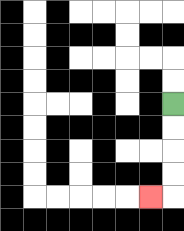{'start': '[7, 4]', 'end': '[6, 8]', 'path_directions': 'D,D,D,D,L', 'path_coordinates': '[[7, 4], [7, 5], [7, 6], [7, 7], [7, 8], [6, 8]]'}